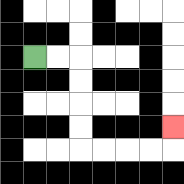{'start': '[1, 2]', 'end': '[7, 5]', 'path_directions': 'R,R,D,D,D,D,R,R,R,R,U', 'path_coordinates': '[[1, 2], [2, 2], [3, 2], [3, 3], [3, 4], [3, 5], [3, 6], [4, 6], [5, 6], [6, 6], [7, 6], [7, 5]]'}